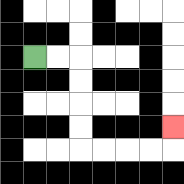{'start': '[1, 2]', 'end': '[7, 5]', 'path_directions': 'R,R,D,D,D,D,R,R,R,R,U', 'path_coordinates': '[[1, 2], [2, 2], [3, 2], [3, 3], [3, 4], [3, 5], [3, 6], [4, 6], [5, 6], [6, 6], [7, 6], [7, 5]]'}